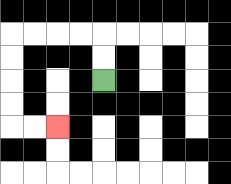{'start': '[4, 3]', 'end': '[2, 5]', 'path_directions': 'U,U,L,L,L,L,D,D,D,D,R,R', 'path_coordinates': '[[4, 3], [4, 2], [4, 1], [3, 1], [2, 1], [1, 1], [0, 1], [0, 2], [0, 3], [0, 4], [0, 5], [1, 5], [2, 5]]'}